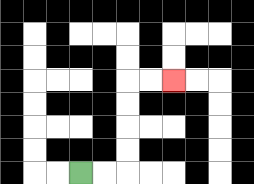{'start': '[3, 7]', 'end': '[7, 3]', 'path_directions': 'R,R,U,U,U,U,R,R', 'path_coordinates': '[[3, 7], [4, 7], [5, 7], [5, 6], [5, 5], [5, 4], [5, 3], [6, 3], [7, 3]]'}